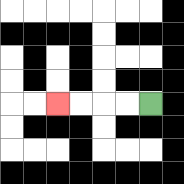{'start': '[6, 4]', 'end': '[2, 4]', 'path_directions': 'L,L,L,L', 'path_coordinates': '[[6, 4], [5, 4], [4, 4], [3, 4], [2, 4]]'}